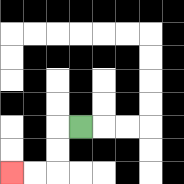{'start': '[3, 5]', 'end': '[0, 7]', 'path_directions': 'L,D,D,L,L', 'path_coordinates': '[[3, 5], [2, 5], [2, 6], [2, 7], [1, 7], [0, 7]]'}